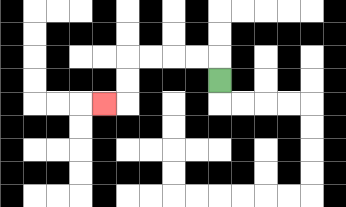{'start': '[9, 3]', 'end': '[4, 4]', 'path_directions': 'U,L,L,L,L,D,D,L', 'path_coordinates': '[[9, 3], [9, 2], [8, 2], [7, 2], [6, 2], [5, 2], [5, 3], [5, 4], [4, 4]]'}